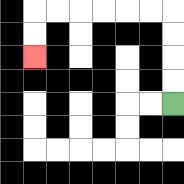{'start': '[7, 4]', 'end': '[1, 2]', 'path_directions': 'U,U,U,U,L,L,L,L,L,L,D,D', 'path_coordinates': '[[7, 4], [7, 3], [7, 2], [7, 1], [7, 0], [6, 0], [5, 0], [4, 0], [3, 0], [2, 0], [1, 0], [1, 1], [1, 2]]'}